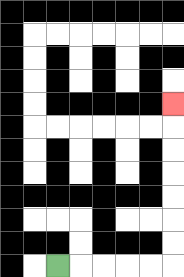{'start': '[2, 11]', 'end': '[7, 4]', 'path_directions': 'R,R,R,R,R,U,U,U,U,U,U,U', 'path_coordinates': '[[2, 11], [3, 11], [4, 11], [5, 11], [6, 11], [7, 11], [7, 10], [7, 9], [7, 8], [7, 7], [7, 6], [7, 5], [7, 4]]'}